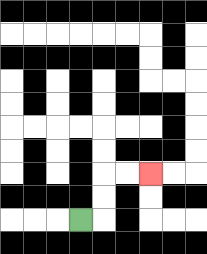{'start': '[3, 9]', 'end': '[6, 7]', 'path_directions': 'R,U,U,R,R', 'path_coordinates': '[[3, 9], [4, 9], [4, 8], [4, 7], [5, 7], [6, 7]]'}